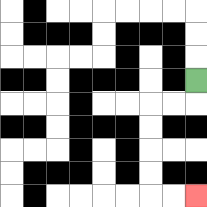{'start': '[8, 3]', 'end': '[8, 8]', 'path_directions': 'D,L,L,D,D,D,D,R,R', 'path_coordinates': '[[8, 3], [8, 4], [7, 4], [6, 4], [6, 5], [6, 6], [6, 7], [6, 8], [7, 8], [8, 8]]'}